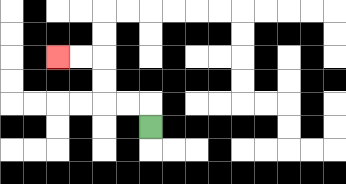{'start': '[6, 5]', 'end': '[2, 2]', 'path_directions': 'U,L,L,U,U,L,L', 'path_coordinates': '[[6, 5], [6, 4], [5, 4], [4, 4], [4, 3], [4, 2], [3, 2], [2, 2]]'}